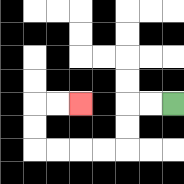{'start': '[7, 4]', 'end': '[3, 4]', 'path_directions': 'L,L,D,D,L,L,L,L,U,U,R,R', 'path_coordinates': '[[7, 4], [6, 4], [5, 4], [5, 5], [5, 6], [4, 6], [3, 6], [2, 6], [1, 6], [1, 5], [1, 4], [2, 4], [3, 4]]'}